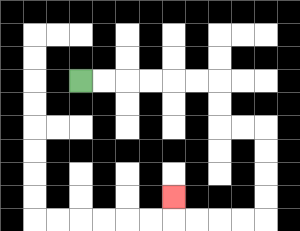{'start': '[3, 3]', 'end': '[7, 8]', 'path_directions': 'R,R,R,R,R,R,D,D,R,R,D,D,D,D,L,L,L,L,U', 'path_coordinates': '[[3, 3], [4, 3], [5, 3], [6, 3], [7, 3], [8, 3], [9, 3], [9, 4], [9, 5], [10, 5], [11, 5], [11, 6], [11, 7], [11, 8], [11, 9], [10, 9], [9, 9], [8, 9], [7, 9], [7, 8]]'}